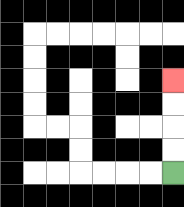{'start': '[7, 7]', 'end': '[7, 3]', 'path_directions': 'U,U,U,U', 'path_coordinates': '[[7, 7], [7, 6], [7, 5], [7, 4], [7, 3]]'}